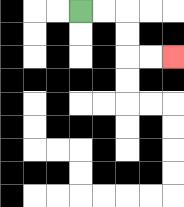{'start': '[3, 0]', 'end': '[7, 2]', 'path_directions': 'R,R,D,D,R,R', 'path_coordinates': '[[3, 0], [4, 0], [5, 0], [5, 1], [5, 2], [6, 2], [7, 2]]'}